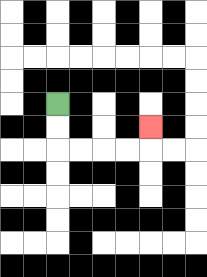{'start': '[2, 4]', 'end': '[6, 5]', 'path_directions': 'D,D,R,R,R,R,U', 'path_coordinates': '[[2, 4], [2, 5], [2, 6], [3, 6], [4, 6], [5, 6], [6, 6], [6, 5]]'}